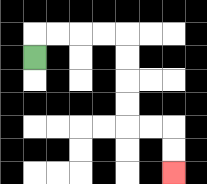{'start': '[1, 2]', 'end': '[7, 7]', 'path_directions': 'U,R,R,R,R,D,D,D,D,R,R,D,D', 'path_coordinates': '[[1, 2], [1, 1], [2, 1], [3, 1], [4, 1], [5, 1], [5, 2], [5, 3], [5, 4], [5, 5], [6, 5], [7, 5], [7, 6], [7, 7]]'}